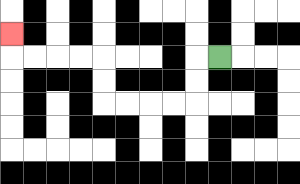{'start': '[9, 2]', 'end': '[0, 1]', 'path_directions': 'L,D,D,L,L,L,L,U,U,L,L,L,L,U', 'path_coordinates': '[[9, 2], [8, 2], [8, 3], [8, 4], [7, 4], [6, 4], [5, 4], [4, 4], [4, 3], [4, 2], [3, 2], [2, 2], [1, 2], [0, 2], [0, 1]]'}